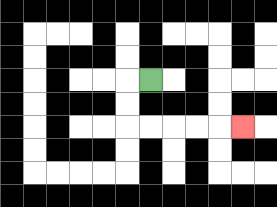{'start': '[6, 3]', 'end': '[10, 5]', 'path_directions': 'L,D,D,R,R,R,R,R', 'path_coordinates': '[[6, 3], [5, 3], [5, 4], [5, 5], [6, 5], [7, 5], [8, 5], [9, 5], [10, 5]]'}